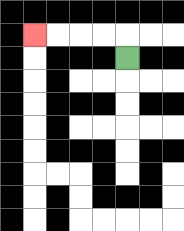{'start': '[5, 2]', 'end': '[1, 1]', 'path_directions': 'U,L,L,L,L', 'path_coordinates': '[[5, 2], [5, 1], [4, 1], [3, 1], [2, 1], [1, 1]]'}